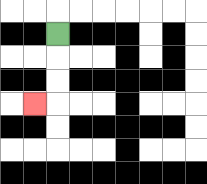{'start': '[2, 1]', 'end': '[1, 4]', 'path_directions': 'D,D,D,L', 'path_coordinates': '[[2, 1], [2, 2], [2, 3], [2, 4], [1, 4]]'}